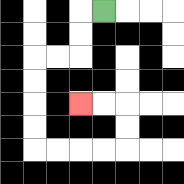{'start': '[4, 0]', 'end': '[3, 4]', 'path_directions': 'L,D,D,L,L,D,D,D,D,R,R,R,R,U,U,L,L', 'path_coordinates': '[[4, 0], [3, 0], [3, 1], [3, 2], [2, 2], [1, 2], [1, 3], [1, 4], [1, 5], [1, 6], [2, 6], [3, 6], [4, 6], [5, 6], [5, 5], [5, 4], [4, 4], [3, 4]]'}